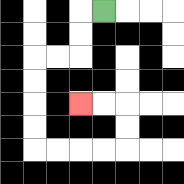{'start': '[4, 0]', 'end': '[3, 4]', 'path_directions': 'L,D,D,L,L,D,D,D,D,R,R,R,R,U,U,L,L', 'path_coordinates': '[[4, 0], [3, 0], [3, 1], [3, 2], [2, 2], [1, 2], [1, 3], [1, 4], [1, 5], [1, 6], [2, 6], [3, 6], [4, 6], [5, 6], [5, 5], [5, 4], [4, 4], [3, 4]]'}